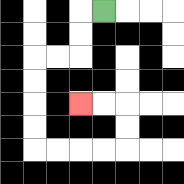{'start': '[4, 0]', 'end': '[3, 4]', 'path_directions': 'L,D,D,L,L,D,D,D,D,R,R,R,R,U,U,L,L', 'path_coordinates': '[[4, 0], [3, 0], [3, 1], [3, 2], [2, 2], [1, 2], [1, 3], [1, 4], [1, 5], [1, 6], [2, 6], [3, 6], [4, 6], [5, 6], [5, 5], [5, 4], [4, 4], [3, 4]]'}